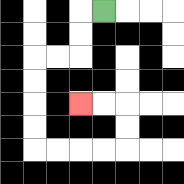{'start': '[4, 0]', 'end': '[3, 4]', 'path_directions': 'L,D,D,L,L,D,D,D,D,R,R,R,R,U,U,L,L', 'path_coordinates': '[[4, 0], [3, 0], [3, 1], [3, 2], [2, 2], [1, 2], [1, 3], [1, 4], [1, 5], [1, 6], [2, 6], [3, 6], [4, 6], [5, 6], [5, 5], [5, 4], [4, 4], [3, 4]]'}